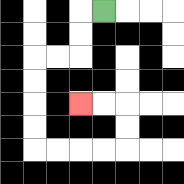{'start': '[4, 0]', 'end': '[3, 4]', 'path_directions': 'L,D,D,L,L,D,D,D,D,R,R,R,R,U,U,L,L', 'path_coordinates': '[[4, 0], [3, 0], [3, 1], [3, 2], [2, 2], [1, 2], [1, 3], [1, 4], [1, 5], [1, 6], [2, 6], [3, 6], [4, 6], [5, 6], [5, 5], [5, 4], [4, 4], [3, 4]]'}